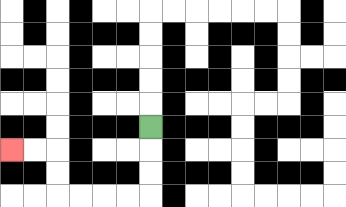{'start': '[6, 5]', 'end': '[0, 6]', 'path_directions': 'D,D,D,L,L,L,L,U,U,L,L', 'path_coordinates': '[[6, 5], [6, 6], [6, 7], [6, 8], [5, 8], [4, 8], [3, 8], [2, 8], [2, 7], [2, 6], [1, 6], [0, 6]]'}